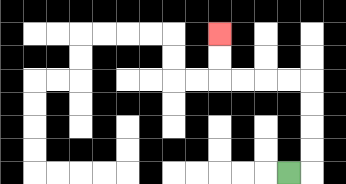{'start': '[12, 7]', 'end': '[9, 1]', 'path_directions': 'R,U,U,U,U,L,L,L,L,U,U', 'path_coordinates': '[[12, 7], [13, 7], [13, 6], [13, 5], [13, 4], [13, 3], [12, 3], [11, 3], [10, 3], [9, 3], [9, 2], [9, 1]]'}